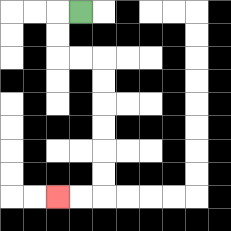{'start': '[3, 0]', 'end': '[2, 8]', 'path_directions': 'L,D,D,R,R,D,D,D,D,D,D,L,L', 'path_coordinates': '[[3, 0], [2, 0], [2, 1], [2, 2], [3, 2], [4, 2], [4, 3], [4, 4], [4, 5], [4, 6], [4, 7], [4, 8], [3, 8], [2, 8]]'}